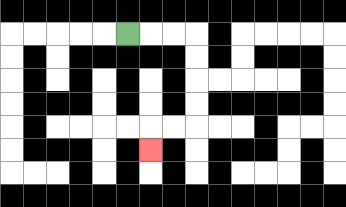{'start': '[5, 1]', 'end': '[6, 6]', 'path_directions': 'R,R,R,D,D,D,D,L,L,D', 'path_coordinates': '[[5, 1], [6, 1], [7, 1], [8, 1], [8, 2], [8, 3], [8, 4], [8, 5], [7, 5], [6, 5], [6, 6]]'}